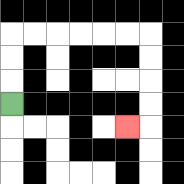{'start': '[0, 4]', 'end': '[5, 5]', 'path_directions': 'U,U,U,R,R,R,R,R,R,D,D,D,D,L', 'path_coordinates': '[[0, 4], [0, 3], [0, 2], [0, 1], [1, 1], [2, 1], [3, 1], [4, 1], [5, 1], [6, 1], [6, 2], [6, 3], [6, 4], [6, 5], [5, 5]]'}